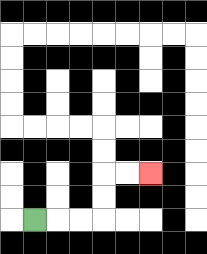{'start': '[1, 9]', 'end': '[6, 7]', 'path_directions': 'R,R,R,U,U,R,R', 'path_coordinates': '[[1, 9], [2, 9], [3, 9], [4, 9], [4, 8], [4, 7], [5, 7], [6, 7]]'}